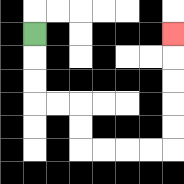{'start': '[1, 1]', 'end': '[7, 1]', 'path_directions': 'D,D,D,R,R,D,D,R,R,R,R,U,U,U,U,U', 'path_coordinates': '[[1, 1], [1, 2], [1, 3], [1, 4], [2, 4], [3, 4], [3, 5], [3, 6], [4, 6], [5, 6], [6, 6], [7, 6], [7, 5], [7, 4], [7, 3], [7, 2], [7, 1]]'}